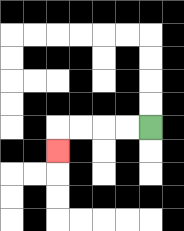{'start': '[6, 5]', 'end': '[2, 6]', 'path_directions': 'L,L,L,L,D', 'path_coordinates': '[[6, 5], [5, 5], [4, 5], [3, 5], [2, 5], [2, 6]]'}